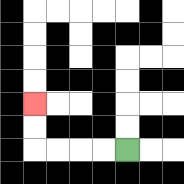{'start': '[5, 6]', 'end': '[1, 4]', 'path_directions': 'L,L,L,L,U,U', 'path_coordinates': '[[5, 6], [4, 6], [3, 6], [2, 6], [1, 6], [1, 5], [1, 4]]'}